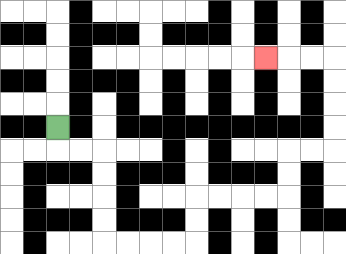{'start': '[2, 5]', 'end': '[11, 2]', 'path_directions': 'D,R,R,D,D,D,D,R,R,R,R,U,U,R,R,R,R,U,U,R,R,U,U,U,U,L,L,L', 'path_coordinates': '[[2, 5], [2, 6], [3, 6], [4, 6], [4, 7], [4, 8], [4, 9], [4, 10], [5, 10], [6, 10], [7, 10], [8, 10], [8, 9], [8, 8], [9, 8], [10, 8], [11, 8], [12, 8], [12, 7], [12, 6], [13, 6], [14, 6], [14, 5], [14, 4], [14, 3], [14, 2], [13, 2], [12, 2], [11, 2]]'}